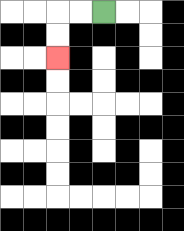{'start': '[4, 0]', 'end': '[2, 2]', 'path_directions': 'L,L,D,D', 'path_coordinates': '[[4, 0], [3, 0], [2, 0], [2, 1], [2, 2]]'}